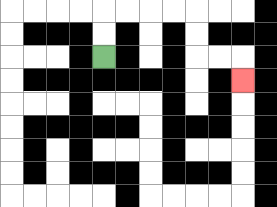{'start': '[4, 2]', 'end': '[10, 3]', 'path_directions': 'U,U,R,R,R,R,D,D,R,R,D', 'path_coordinates': '[[4, 2], [4, 1], [4, 0], [5, 0], [6, 0], [7, 0], [8, 0], [8, 1], [8, 2], [9, 2], [10, 2], [10, 3]]'}